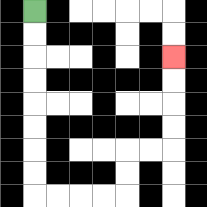{'start': '[1, 0]', 'end': '[7, 2]', 'path_directions': 'D,D,D,D,D,D,D,D,R,R,R,R,U,U,R,R,U,U,U,U', 'path_coordinates': '[[1, 0], [1, 1], [1, 2], [1, 3], [1, 4], [1, 5], [1, 6], [1, 7], [1, 8], [2, 8], [3, 8], [4, 8], [5, 8], [5, 7], [5, 6], [6, 6], [7, 6], [7, 5], [7, 4], [7, 3], [7, 2]]'}